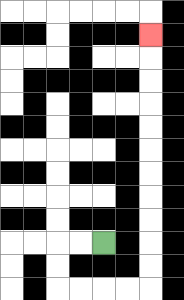{'start': '[4, 10]', 'end': '[6, 1]', 'path_directions': 'L,L,D,D,R,R,R,R,U,U,U,U,U,U,U,U,U,U,U', 'path_coordinates': '[[4, 10], [3, 10], [2, 10], [2, 11], [2, 12], [3, 12], [4, 12], [5, 12], [6, 12], [6, 11], [6, 10], [6, 9], [6, 8], [6, 7], [6, 6], [6, 5], [6, 4], [6, 3], [6, 2], [6, 1]]'}